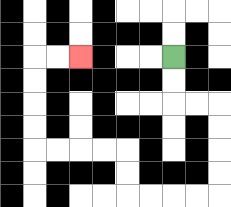{'start': '[7, 2]', 'end': '[3, 2]', 'path_directions': 'D,D,R,R,D,D,D,D,L,L,L,L,U,U,L,L,L,L,U,U,U,U,R,R', 'path_coordinates': '[[7, 2], [7, 3], [7, 4], [8, 4], [9, 4], [9, 5], [9, 6], [9, 7], [9, 8], [8, 8], [7, 8], [6, 8], [5, 8], [5, 7], [5, 6], [4, 6], [3, 6], [2, 6], [1, 6], [1, 5], [1, 4], [1, 3], [1, 2], [2, 2], [3, 2]]'}